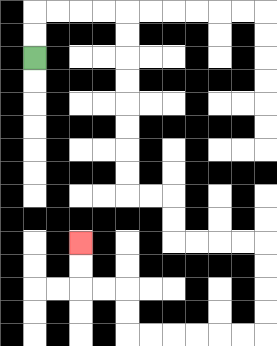{'start': '[1, 2]', 'end': '[3, 10]', 'path_directions': 'U,U,R,R,R,R,D,D,D,D,D,D,D,D,R,R,D,D,R,R,R,R,D,D,D,D,L,L,L,L,L,L,U,U,L,L,U,U', 'path_coordinates': '[[1, 2], [1, 1], [1, 0], [2, 0], [3, 0], [4, 0], [5, 0], [5, 1], [5, 2], [5, 3], [5, 4], [5, 5], [5, 6], [5, 7], [5, 8], [6, 8], [7, 8], [7, 9], [7, 10], [8, 10], [9, 10], [10, 10], [11, 10], [11, 11], [11, 12], [11, 13], [11, 14], [10, 14], [9, 14], [8, 14], [7, 14], [6, 14], [5, 14], [5, 13], [5, 12], [4, 12], [3, 12], [3, 11], [3, 10]]'}